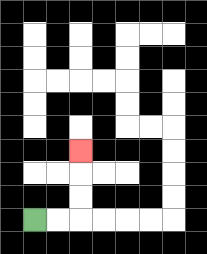{'start': '[1, 9]', 'end': '[3, 6]', 'path_directions': 'R,R,U,U,U', 'path_coordinates': '[[1, 9], [2, 9], [3, 9], [3, 8], [3, 7], [3, 6]]'}